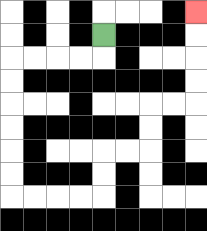{'start': '[4, 1]', 'end': '[8, 0]', 'path_directions': 'D,L,L,L,L,D,D,D,D,D,D,R,R,R,R,U,U,R,R,U,U,R,R,U,U,U,U', 'path_coordinates': '[[4, 1], [4, 2], [3, 2], [2, 2], [1, 2], [0, 2], [0, 3], [0, 4], [0, 5], [0, 6], [0, 7], [0, 8], [1, 8], [2, 8], [3, 8], [4, 8], [4, 7], [4, 6], [5, 6], [6, 6], [6, 5], [6, 4], [7, 4], [8, 4], [8, 3], [8, 2], [8, 1], [8, 0]]'}